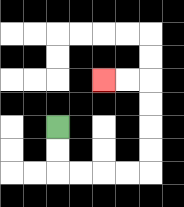{'start': '[2, 5]', 'end': '[4, 3]', 'path_directions': 'D,D,R,R,R,R,U,U,U,U,L,L', 'path_coordinates': '[[2, 5], [2, 6], [2, 7], [3, 7], [4, 7], [5, 7], [6, 7], [6, 6], [6, 5], [6, 4], [6, 3], [5, 3], [4, 3]]'}